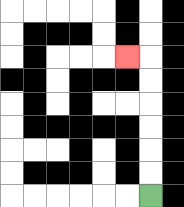{'start': '[6, 8]', 'end': '[5, 2]', 'path_directions': 'U,U,U,U,U,U,L', 'path_coordinates': '[[6, 8], [6, 7], [6, 6], [6, 5], [6, 4], [6, 3], [6, 2], [5, 2]]'}